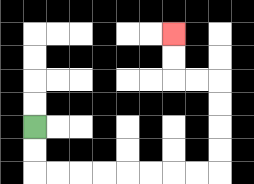{'start': '[1, 5]', 'end': '[7, 1]', 'path_directions': 'D,D,R,R,R,R,R,R,R,R,U,U,U,U,L,L,U,U', 'path_coordinates': '[[1, 5], [1, 6], [1, 7], [2, 7], [3, 7], [4, 7], [5, 7], [6, 7], [7, 7], [8, 7], [9, 7], [9, 6], [9, 5], [9, 4], [9, 3], [8, 3], [7, 3], [7, 2], [7, 1]]'}